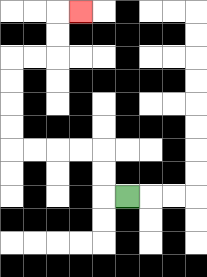{'start': '[5, 8]', 'end': '[3, 0]', 'path_directions': 'L,U,U,L,L,L,L,U,U,U,U,R,R,U,U,R', 'path_coordinates': '[[5, 8], [4, 8], [4, 7], [4, 6], [3, 6], [2, 6], [1, 6], [0, 6], [0, 5], [0, 4], [0, 3], [0, 2], [1, 2], [2, 2], [2, 1], [2, 0], [3, 0]]'}